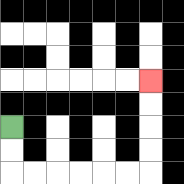{'start': '[0, 5]', 'end': '[6, 3]', 'path_directions': 'D,D,R,R,R,R,R,R,U,U,U,U', 'path_coordinates': '[[0, 5], [0, 6], [0, 7], [1, 7], [2, 7], [3, 7], [4, 7], [5, 7], [6, 7], [6, 6], [6, 5], [6, 4], [6, 3]]'}